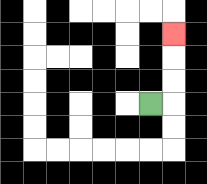{'start': '[6, 4]', 'end': '[7, 1]', 'path_directions': 'R,U,U,U', 'path_coordinates': '[[6, 4], [7, 4], [7, 3], [7, 2], [7, 1]]'}